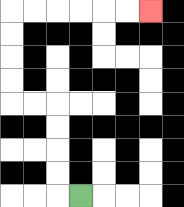{'start': '[3, 8]', 'end': '[6, 0]', 'path_directions': 'L,U,U,U,U,L,L,U,U,U,U,R,R,R,R,R,R', 'path_coordinates': '[[3, 8], [2, 8], [2, 7], [2, 6], [2, 5], [2, 4], [1, 4], [0, 4], [0, 3], [0, 2], [0, 1], [0, 0], [1, 0], [2, 0], [3, 0], [4, 0], [5, 0], [6, 0]]'}